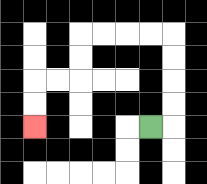{'start': '[6, 5]', 'end': '[1, 5]', 'path_directions': 'R,U,U,U,U,L,L,L,L,D,D,L,L,D,D', 'path_coordinates': '[[6, 5], [7, 5], [7, 4], [7, 3], [7, 2], [7, 1], [6, 1], [5, 1], [4, 1], [3, 1], [3, 2], [3, 3], [2, 3], [1, 3], [1, 4], [1, 5]]'}